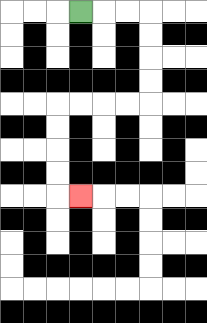{'start': '[3, 0]', 'end': '[3, 8]', 'path_directions': 'R,R,R,D,D,D,D,L,L,L,L,D,D,D,D,R', 'path_coordinates': '[[3, 0], [4, 0], [5, 0], [6, 0], [6, 1], [6, 2], [6, 3], [6, 4], [5, 4], [4, 4], [3, 4], [2, 4], [2, 5], [2, 6], [2, 7], [2, 8], [3, 8]]'}